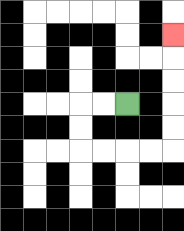{'start': '[5, 4]', 'end': '[7, 1]', 'path_directions': 'L,L,D,D,R,R,R,R,U,U,U,U,U', 'path_coordinates': '[[5, 4], [4, 4], [3, 4], [3, 5], [3, 6], [4, 6], [5, 6], [6, 6], [7, 6], [7, 5], [7, 4], [7, 3], [7, 2], [7, 1]]'}